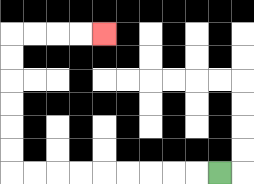{'start': '[9, 7]', 'end': '[4, 1]', 'path_directions': 'L,L,L,L,L,L,L,L,L,U,U,U,U,U,U,R,R,R,R', 'path_coordinates': '[[9, 7], [8, 7], [7, 7], [6, 7], [5, 7], [4, 7], [3, 7], [2, 7], [1, 7], [0, 7], [0, 6], [0, 5], [0, 4], [0, 3], [0, 2], [0, 1], [1, 1], [2, 1], [3, 1], [4, 1]]'}